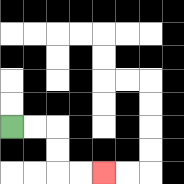{'start': '[0, 5]', 'end': '[4, 7]', 'path_directions': 'R,R,D,D,R,R', 'path_coordinates': '[[0, 5], [1, 5], [2, 5], [2, 6], [2, 7], [3, 7], [4, 7]]'}